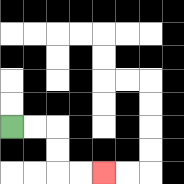{'start': '[0, 5]', 'end': '[4, 7]', 'path_directions': 'R,R,D,D,R,R', 'path_coordinates': '[[0, 5], [1, 5], [2, 5], [2, 6], [2, 7], [3, 7], [4, 7]]'}